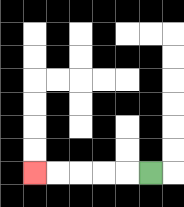{'start': '[6, 7]', 'end': '[1, 7]', 'path_directions': 'L,L,L,L,L', 'path_coordinates': '[[6, 7], [5, 7], [4, 7], [3, 7], [2, 7], [1, 7]]'}